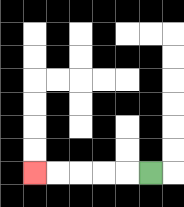{'start': '[6, 7]', 'end': '[1, 7]', 'path_directions': 'L,L,L,L,L', 'path_coordinates': '[[6, 7], [5, 7], [4, 7], [3, 7], [2, 7], [1, 7]]'}